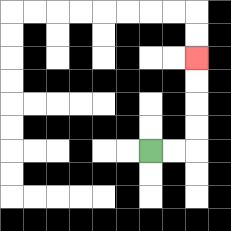{'start': '[6, 6]', 'end': '[8, 2]', 'path_directions': 'R,R,U,U,U,U', 'path_coordinates': '[[6, 6], [7, 6], [8, 6], [8, 5], [8, 4], [8, 3], [8, 2]]'}